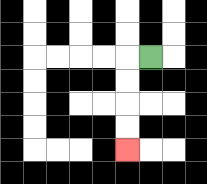{'start': '[6, 2]', 'end': '[5, 6]', 'path_directions': 'L,D,D,D,D', 'path_coordinates': '[[6, 2], [5, 2], [5, 3], [5, 4], [5, 5], [5, 6]]'}